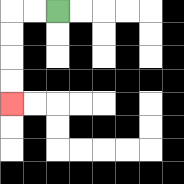{'start': '[2, 0]', 'end': '[0, 4]', 'path_directions': 'L,L,D,D,D,D', 'path_coordinates': '[[2, 0], [1, 0], [0, 0], [0, 1], [0, 2], [0, 3], [0, 4]]'}